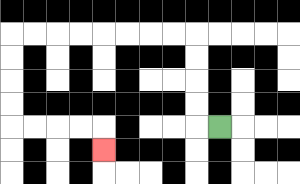{'start': '[9, 5]', 'end': '[4, 6]', 'path_directions': 'L,U,U,U,U,L,L,L,L,L,L,L,L,D,D,D,D,R,R,R,R,D', 'path_coordinates': '[[9, 5], [8, 5], [8, 4], [8, 3], [8, 2], [8, 1], [7, 1], [6, 1], [5, 1], [4, 1], [3, 1], [2, 1], [1, 1], [0, 1], [0, 2], [0, 3], [0, 4], [0, 5], [1, 5], [2, 5], [3, 5], [4, 5], [4, 6]]'}